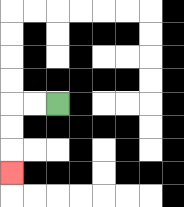{'start': '[2, 4]', 'end': '[0, 7]', 'path_directions': 'L,L,D,D,D', 'path_coordinates': '[[2, 4], [1, 4], [0, 4], [0, 5], [0, 6], [0, 7]]'}